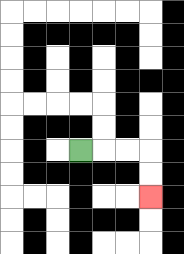{'start': '[3, 6]', 'end': '[6, 8]', 'path_directions': 'R,R,R,D,D', 'path_coordinates': '[[3, 6], [4, 6], [5, 6], [6, 6], [6, 7], [6, 8]]'}